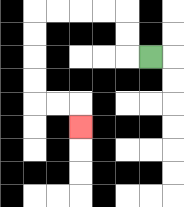{'start': '[6, 2]', 'end': '[3, 5]', 'path_directions': 'L,U,U,L,L,L,L,D,D,D,D,R,R,D', 'path_coordinates': '[[6, 2], [5, 2], [5, 1], [5, 0], [4, 0], [3, 0], [2, 0], [1, 0], [1, 1], [1, 2], [1, 3], [1, 4], [2, 4], [3, 4], [3, 5]]'}